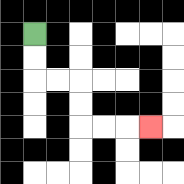{'start': '[1, 1]', 'end': '[6, 5]', 'path_directions': 'D,D,R,R,D,D,R,R,R', 'path_coordinates': '[[1, 1], [1, 2], [1, 3], [2, 3], [3, 3], [3, 4], [3, 5], [4, 5], [5, 5], [6, 5]]'}